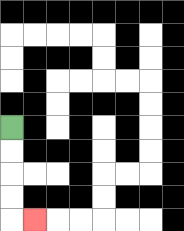{'start': '[0, 5]', 'end': '[1, 9]', 'path_directions': 'D,D,D,D,R', 'path_coordinates': '[[0, 5], [0, 6], [0, 7], [0, 8], [0, 9], [1, 9]]'}